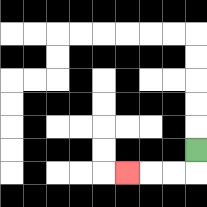{'start': '[8, 6]', 'end': '[5, 7]', 'path_directions': 'D,L,L,L', 'path_coordinates': '[[8, 6], [8, 7], [7, 7], [6, 7], [5, 7]]'}